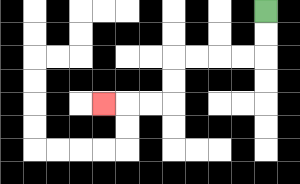{'start': '[11, 0]', 'end': '[4, 4]', 'path_directions': 'D,D,L,L,L,L,D,D,L,L,L', 'path_coordinates': '[[11, 0], [11, 1], [11, 2], [10, 2], [9, 2], [8, 2], [7, 2], [7, 3], [7, 4], [6, 4], [5, 4], [4, 4]]'}